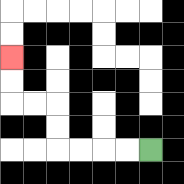{'start': '[6, 6]', 'end': '[0, 2]', 'path_directions': 'L,L,L,L,U,U,L,L,U,U', 'path_coordinates': '[[6, 6], [5, 6], [4, 6], [3, 6], [2, 6], [2, 5], [2, 4], [1, 4], [0, 4], [0, 3], [0, 2]]'}